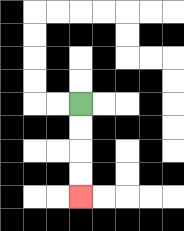{'start': '[3, 4]', 'end': '[3, 8]', 'path_directions': 'D,D,D,D', 'path_coordinates': '[[3, 4], [3, 5], [3, 6], [3, 7], [3, 8]]'}